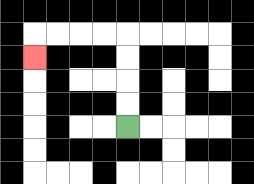{'start': '[5, 5]', 'end': '[1, 2]', 'path_directions': 'U,U,U,U,L,L,L,L,D', 'path_coordinates': '[[5, 5], [5, 4], [5, 3], [5, 2], [5, 1], [4, 1], [3, 1], [2, 1], [1, 1], [1, 2]]'}